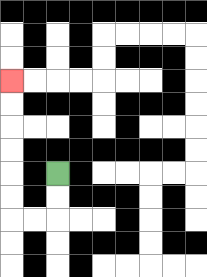{'start': '[2, 7]', 'end': '[0, 3]', 'path_directions': 'D,D,L,L,U,U,U,U,U,U', 'path_coordinates': '[[2, 7], [2, 8], [2, 9], [1, 9], [0, 9], [0, 8], [0, 7], [0, 6], [0, 5], [0, 4], [0, 3]]'}